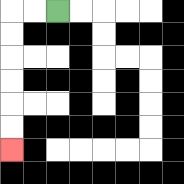{'start': '[2, 0]', 'end': '[0, 6]', 'path_directions': 'L,L,D,D,D,D,D,D', 'path_coordinates': '[[2, 0], [1, 0], [0, 0], [0, 1], [0, 2], [0, 3], [0, 4], [0, 5], [0, 6]]'}